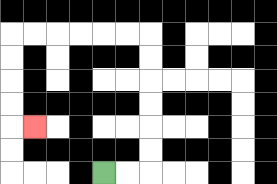{'start': '[4, 7]', 'end': '[1, 5]', 'path_directions': 'R,R,U,U,U,U,U,U,L,L,L,L,L,L,D,D,D,D,R', 'path_coordinates': '[[4, 7], [5, 7], [6, 7], [6, 6], [6, 5], [6, 4], [6, 3], [6, 2], [6, 1], [5, 1], [4, 1], [3, 1], [2, 1], [1, 1], [0, 1], [0, 2], [0, 3], [0, 4], [0, 5], [1, 5]]'}